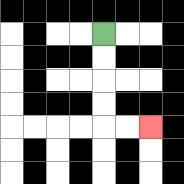{'start': '[4, 1]', 'end': '[6, 5]', 'path_directions': 'D,D,D,D,R,R', 'path_coordinates': '[[4, 1], [4, 2], [4, 3], [4, 4], [4, 5], [5, 5], [6, 5]]'}